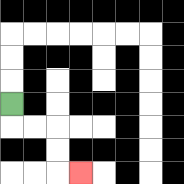{'start': '[0, 4]', 'end': '[3, 7]', 'path_directions': 'D,R,R,D,D,R', 'path_coordinates': '[[0, 4], [0, 5], [1, 5], [2, 5], [2, 6], [2, 7], [3, 7]]'}